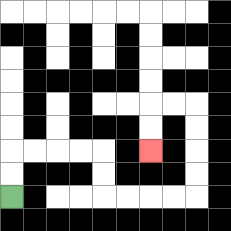{'start': '[0, 8]', 'end': '[6, 6]', 'path_directions': 'U,U,R,R,R,R,D,D,R,R,R,R,U,U,U,U,L,L,D,D', 'path_coordinates': '[[0, 8], [0, 7], [0, 6], [1, 6], [2, 6], [3, 6], [4, 6], [4, 7], [4, 8], [5, 8], [6, 8], [7, 8], [8, 8], [8, 7], [8, 6], [8, 5], [8, 4], [7, 4], [6, 4], [6, 5], [6, 6]]'}